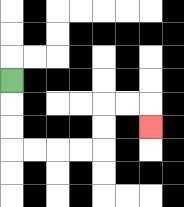{'start': '[0, 3]', 'end': '[6, 5]', 'path_directions': 'D,D,D,R,R,R,R,U,U,R,R,D', 'path_coordinates': '[[0, 3], [0, 4], [0, 5], [0, 6], [1, 6], [2, 6], [3, 6], [4, 6], [4, 5], [4, 4], [5, 4], [6, 4], [6, 5]]'}